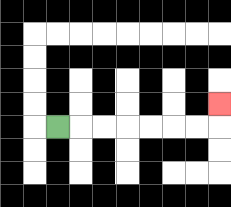{'start': '[2, 5]', 'end': '[9, 4]', 'path_directions': 'R,R,R,R,R,R,R,U', 'path_coordinates': '[[2, 5], [3, 5], [4, 5], [5, 5], [6, 5], [7, 5], [8, 5], [9, 5], [9, 4]]'}